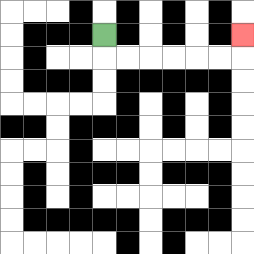{'start': '[4, 1]', 'end': '[10, 1]', 'path_directions': 'D,R,R,R,R,R,R,U', 'path_coordinates': '[[4, 1], [4, 2], [5, 2], [6, 2], [7, 2], [8, 2], [9, 2], [10, 2], [10, 1]]'}